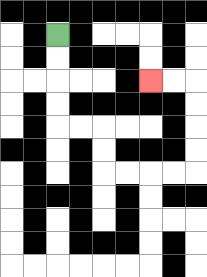{'start': '[2, 1]', 'end': '[6, 3]', 'path_directions': 'D,D,D,D,R,R,D,D,R,R,R,R,U,U,U,U,L,L', 'path_coordinates': '[[2, 1], [2, 2], [2, 3], [2, 4], [2, 5], [3, 5], [4, 5], [4, 6], [4, 7], [5, 7], [6, 7], [7, 7], [8, 7], [8, 6], [8, 5], [8, 4], [8, 3], [7, 3], [6, 3]]'}